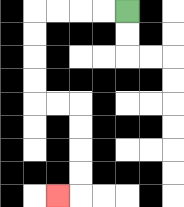{'start': '[5, 0]', 'end': '[2, 8]', 'path_directions': 'L,L,L,L,D,D,D,D,R,R,D,D,D,D,L', 'path_coordinates': '[[5, 0], [4, 0], [3, 0], [2, 0], [1, 0], [1, 1], [1, 2], [1, 3], [1, 4], [2, 4], [3, 4], [3, 5], [3, 6], [3, 7], [3, 8], [2, 8]]'}